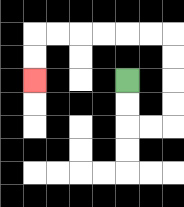{'start': '[5, 3]', 'end': '[1, 3]', 'path_directions': 'D,D,R,R,U,U,U,U,L,L,L,L,L,L,D,D', 'path_coordinates': '[[5, 3], [5, 4], [5, 5], [6, 5], [7, 5], [7, 4], [7, 3], [7, 2], [7, 1], [6, 1], [5, 1], [4, 1], [3, 1], [2, 1], [1, 1], [1, 2], [1, 3]]'}